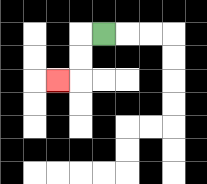{'start': '[4, 1]', 'end': '[2, 3]', 'path_directions': 'L,D,D,L', 'path_coordinates': '[[4, 1], [3, 1], [3, 2], [3, 3], [2, 3]]'}